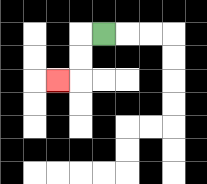{'start': '[4, 1]', 'end': '[2, 3]', 'path_directions': 'L,D,D,L', 'path_coordinates': '[[4, 1], [3, 1], [3, 2], [3, 3], [2, 3]]'}